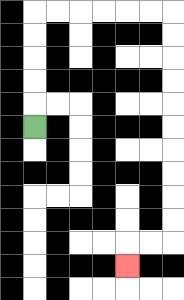{'start': '[1, 5]', 'end': '[5, 11]', 'path_directions': 'U,U,U,U,U,R,R,R,R,R,R,D,D,D,D,D,D,D,D,D,D,L,L,D', 'path_coordinates': '[[1, 5], [1, 4], [1, 3], [1, 2], [1, 1], [1, 0], [2, 0], [3, 0], [4, 0], [5, 0], [6, 0], [7, 0], [7, 1], [7, 2], [7, 3], [7, 4], [7, 5], [7, 6], [7, 7], [7, 8], [7, 9], [7, 10], [6, 10], [5, 10], [5, 11]]'}